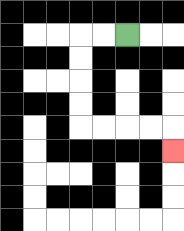{'start': '[5, 1]', 'end': '[7, 6]', 'path_directions': 'L,L,D,D,D,D,R,R,R,R,D', 'path_coordinates': '[[5, 1], [4, 1], [3, 1], [3, 2], [3, 3], [3, 4], [3, 5], [4, 5], [5, 5], [6, 5], [7, 5], [7, 6]]'}